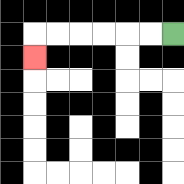{'start': '[7, 1]', 'end': '[1, 2]', 'path_directions': 'L,L,L,L,L,L,D', 'path_coordinates': '[[7, 1], [6, 1], [5, 1], [4, 1], [3, 1], [2, 1], [1, 1], [1, 2]]'}